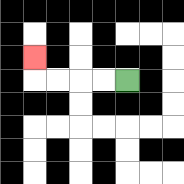{'start': '[5, 3]', 'end': '[1, 2]', 'path_directions': 'L,L,L,L,U', 'path_coordinates': '[[5, 3], [4, 3], [3, 3], [2, 3], [1, 3], [1, 2]]'}